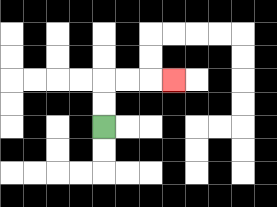{'start': '[4, 5]', 'end': '[7, 3]', 'path_directions': 'U,U,R,R,R', 'path_coordinates': '[[4, 5], [4, 4], [4, 3], [5, 3], [6, 3], [7, 3]]'}